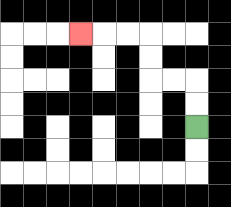{'start': '[8, 5]', 'end': '[3, 1]', 'path_directions': 'U,U,L,L,U,U,L,L,L', 'path_coordinates': '[[8, 5], [8, 4], [8, 3], [7, 3], [6, 3], [6, 2], [6, 1], [5, 1], [4, 1], [3, 1]]'}